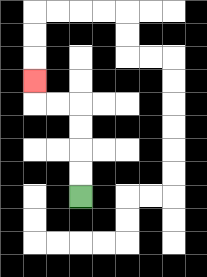{'start': '[3, 8]', 'end': '[1, 3]', 'path_directions': 'U,U,U,U,L,L,U', 'path_coordinates': '[[3, 8], [3, 7], [3, 6], [3, 5], [3, 4], [2, 4], [1, 4], [1, 3]]'}